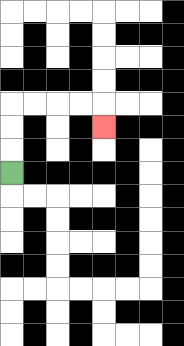{'start': '[0, 7]', 'end': '[4, 5]', 'path_directions': 'U,U,U,R,R,R,R,D', 'path_coordinates': '[[0, 7], [0, 6], [0, 5], [0, 4], [1, 4], [2, 4], [3, 4], [4, 4], [4, 5]]'}